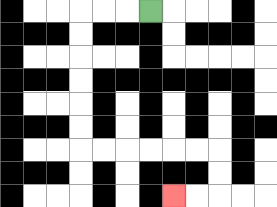{'start': '[6, 0]', 'end': '[7, 8]', 'path_directions': 'L,L,L,D,D,D,D,D,D,R,R,R,R,R,R,D,D,L,L', 'path_coordinates': '[[6, 0], [5, 0], [4, 0], [3, 0], [3, 1], [3, 2], [3, 3], [3, 4], [3, 5], [3, 6], [4, 6], [5, 6], [6, 6], [7, 6], [8, 6], [9, 6], [9, 7], [9, 8], [8, 8], [7, 8]]'}